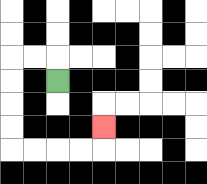{'start': '[2, 3]', 'end': '[4, 5]', 'path_directions': 'U,L,L,D,D,D,D,R,R,R,R,U', 'path_coordinates': '[[2, 3], [2, 2], [1, 2], [0, 2], [0, 3], [0, 4], [0, 5], [0, 6], [1, 6], [2, 6], [3, 6], [4, 6], [4, 5]]'}